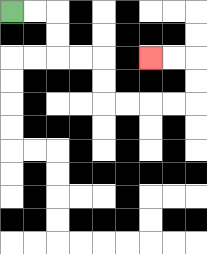{'start': '[0, 0]', 'end': '[6, 2]', 'path_directions': 'R,R,D,D,R,R,D,D,R,R,R,R,U,U,L,L', 'path_coordinates': '[[0, 0], [1, 0], [2, 0], [2, 1], [2, 2], [3, 2], [4, 2], [4, 3], [4, 4], [5, 4], [6, 4], [7, 4], [8, 4], [8, 3], [8, 2], [7, 2], [6, 2]]'}